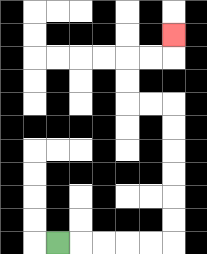{'start': '[2, 10]', 'end': '[7, 1]', 'path_directions': 'R,R,R,R,R,U,U,U,U,U,U,L,L,U,U,R,R,U', 'path_coordinates': '[[2, 10], [3, 10], [4, 10], [5, 10], [6, 10], [7, 10], [7, 9], [7, 8], [7, 7], [7, 6], [7, 5], [7, 4], [6, 4], [5, 4], [5, 3], [5, 2], [6, 2], [7, 2], [7, 1]]'}